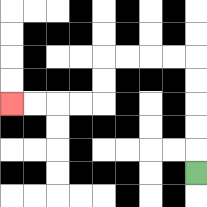{'start': '[8, 7]', 'end': '[0, 4]', 'path_directions': 'U,U,U,U,U,L,L,L,L,D,D,L,L,L,L', 'path_coordinates': '[[8, 7], [8, 6], [8, 5], [8, 4], [8, 3], [8, 2], [7, 2], [6, 2], [5, 2], [4, 2], [4, 3], [4, 4], [3, 4], [2, 4], [1, 4], [0, 4]]'}